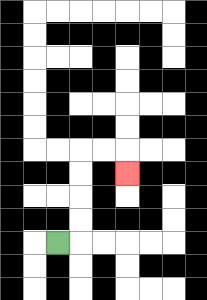{'start': '[2, 10]', 'end': '[5, 7]', 'path_directions': 'R,U,U,U,U,R,R,D', 'path_coordinates': '[[2, 10], [3, 10], [3, 9], [3, 8], [3, 7], [3, 6], [4, 6], [5, 6], [5, 7]]'}